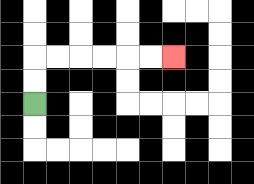{'start': '[1, 4]', 'end': '[7, 2]', 'path_directions': 'U,U,R,R,R,R,R,R', 'path_coordinates': '[[1, 4], [1, 3], [1, 2], [2, 2], [3, 2], [4, 2], [5, 2], [6, 2], [7, 2]]'}